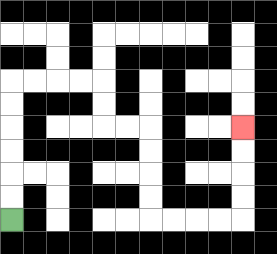{'start': '[0, 9]', 'end': '[10, 5]', 'path_directions': 'U,U,U,U,U,U,R,R,R,R,D,D,R,R,D,D,D,D,R,R,R,R,U,U,U,U', 'path_coordinates': '[[0, 9], [0, 8], [0, 7], [0, 6], [0, 5], [0, 4], [0, 3], [1, 3], [2, 3], [3, 3], [4, 3], [4, 4], [4, 5], [5, 5], [6, 5], [6, 6], [6, 7], [6, 8], [6, 9], [7, 9], [8, 9], [9, 9], [10, 9], [10, 8], [10, 7], [10, 6], [10, 5]]'}